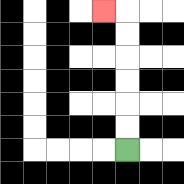{'start': '[5, 6]', 'end': '[4, 0]', 'path_directions': 'U,U,U,U,U,U,L', 'path_coordinates': '[[5, 6], [5, 5], [5, 4], [5, 3], [5, 2], [5, 1], [5, 0], [4, 0]]'}